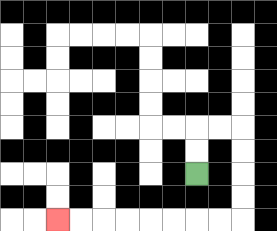{'start': '[8, 7]', 'end': '[2, 9]', 'path_directions': 'U,U,R,R,D,D,D,D,L,L,L,L,L,L,L,L', 'path_coordinates': '[[8, 7], [8, 6], [8, 5], [9, 5], [10, 5], [10, 6], [10, 7], [10, 8], [10, 9], [9, 9], [8, 9], [7, 9], [6, 9], [5, 9], [4, 9], [3, 9], [2, 9]]'}